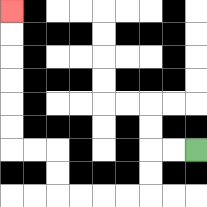{'start': '[8, 6]', 'end': '[0, 0]', 'path_directions': 'L,L,D,D,L,L,L,L,U,U,L,L,U,U,U,U,U,U', 'path_coordinates': '[[8, 6], [7, 6], [6, 6], [6, 7], [6, 8], [5, 8], [4, 8], [3, 8], [2, 8], [2, 7], [2, 6], [1, 6], [0, 6], [0, 5], [0, 4], [0, 3], [0, 2], [0, 1], [0, 0]]'}